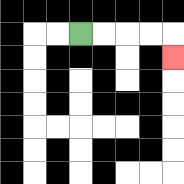{'start': '[3, 1]', 'end': '[7, 2]', 'path_directions': 'R,R,R,R,D', 'path_coordinates': '[[3, 1], [4, 1], [5, 1], [6, 1], [7, 1], [7, 2]]'}